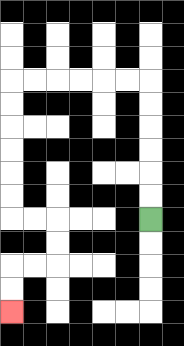{'start': '[6, 9]', 'end': '[0, 13]', 'path_directions': 'U,U,U,U,U,U,L,L,L,L,L,L,D,D,D,D,D,D,R,R,D,D,L,L,D,D', 'path_coordinates': '[[6, 9], [6, 8], [6, 7], [6, 6], [6, 5], [6, 4], [6, 3], [5, 3], [4, 3], [3, 3], [2, 3], [1, 3], [0, 3], [0, 4], [0, 5], [0, 6], [0, 7], [0, 8], [0, 9], [1, 9], [2, 9], [2, 10], [2, 11], [1, 11], [0, 11], [0, 12], [0, 13]]'}